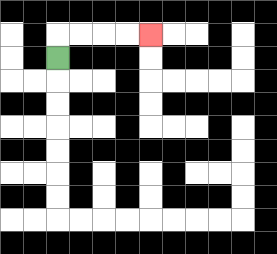{'start': '[2, 2]', 'end': '[6, 1]', 'path_directions': 'U,R,R,R,R', 'path_coordinates': '[[2, 2], [2, 1], [3, 1], [4, 1], [5, 1], [6, 1]]'}